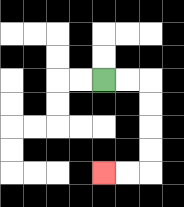{'start': '[4, 3]', 'end': '[4, 7]', 'path_directions': 'R,R,D,D,D,D,L,L', 'path_coordinates': '[[4, 3], [5, 3], [6, 3], [6, 4], [6, 5], [6, 6], [6, 7], [5, 7], [4, 7]]'}